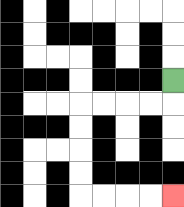{'start': '[7, 3]', 'end': '[7, 8]', 'path_directions': 'D,L,L,L,L,D,D,D,D,R,R,R,R', 'path_coordinates': '[[7, 3], [7, 4], [6, 4], [5, 4], [4, 4], [3, 4], [3, 5], [3, 6], [3, 7], [3, 8], [4, 8], [5, 8], [6, 8], [7, 8]]'}